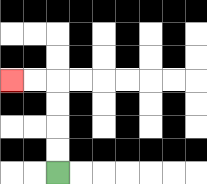{'start': '[2, 7]', 'end': '[0, 3]', 'path_directions': 'U,U,U,U,L,L', 'path_coordinates': '[[2, 7], [2, 6], [2, 5], [2, 4], [2, 3], [1, 3], [0, 3]]'}